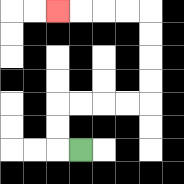{'start': '[3, 6]', 'end': '[2, 0]', 'path_directions': 'L,U,U,R,R,R,R,U,U,U,U,L,L,L,L', 'path_coordinates': '[[3, 6], [2, 6], [2, 5], [2, 4], [3, 4], [4, 4], [5, 4], [6, 4], [6, 3], [6, 2], [6, 1], [6, 0], [5, 0], [4, 0], [3, 0], [2, 0]]'}